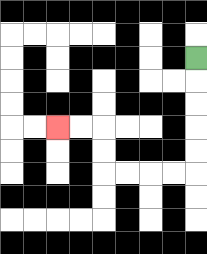{'start': '[8, 2]', 'end': '[2, 5]', 'path_directions': 'D,D,D,D,D,L,L,L,L,U,U,L,L', 'path_coordinates': '[[8, 2], [8, 3], [8, 4], [8, 5], [8, 6], [8, 7], [7, 7], [6, 7], [5, 7], [4, 7], [4, 6], [4, 5], [3, 5], [2, 5]]'}